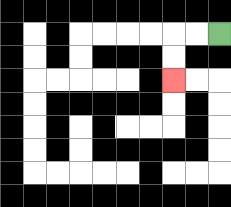{'start': '[9, 1]', 'end': '[7, 3]', 'path_directions': 'L,L,D,D', 'path_coordinates': '[[9, 1], [8, 1], [7, 1], [7, 2], [7, 3]]'}